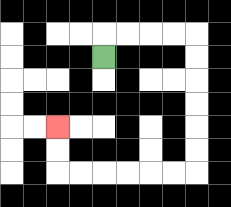{'start': '[4, 2]', 'end': '[2, 5]', 'path_directions': 'U,R,R,R,R,D,D,D,D,D,D,L,L,L,L,L,L,U,U', 'path_coordinates': '[[4, 2], [4, 1], [5, 1], [6, 1], [7, 1], [8, 1], [8, 2], [8, 3], [8, 4], [8, 5], [8, 6], [8, 7], [7, 7], [6, 7], [5, 7], [4, 7], [3, 7], [2, 7], [2, 6], [2, 5]]'}